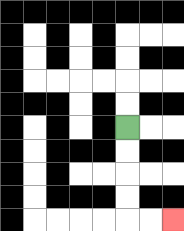{'start': '[5, 5]', 'end': '[7, 9]', 'path_directions': 'D,D,D,D,R,R', 'path_coordinates': '[[5, 5], [5, 6], [5, 7], [5, 8], [5, 9], [6, 9], [7, 9]]'}